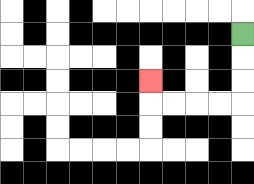{'start': '[10, 1]', 'end': '[6, 3]', 'path_directions': 'D,D,D,L,L,L,L,U', 'path_coordinates': '[[10, 1], [10, 2], [10, 3], [10, 4], [9, 4], [8, 4], [7, 4], [6, 4], [6, 3]]'}